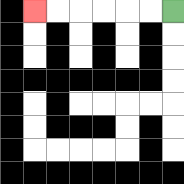{'start': '[7, 0]', 'end': '[1, 0]', 'path_directions': 'L,L,L,L,L,L', 'path_coordinates': '[[7, 0], [6, 0], [5, 0], [4, 0], [3, 0], [2, 0], [1, 0]]'}